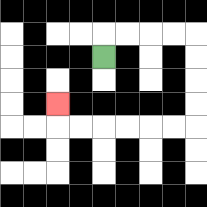{'start': '[4, 2]', 'end': '[2, 4]', 'path_directions': 'U,R,R,R,R,D,D,D,D,L,L,L,L,L,L,U', 'path_coordinates': '[[4, 2], [4, 1], [5, 1], [6, 1], [7, 1], [8, 1], [8, 2], [8, 3], [8, 4], [8, 5], [7, 5], [6, 5], [5, 5], [4, 5], [3, 5], [2, 5], [2, 4]]'}